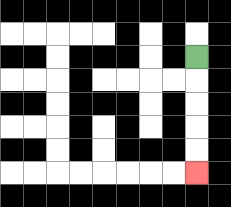{'start': '[8, 2]', 'end': '[8, 7]', 'path_directions': 'D,D,D,D,D', 'path_coordinates': '[[8, 2], [8, 3], [8, 4], [8, 5], [8, 6], [8, 7]]'}